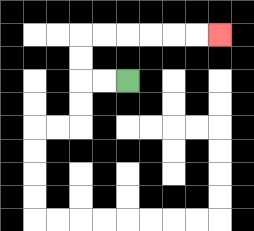{'start': '[5, 3]', 'end': '[9, 1]', 'path_directions': 'L,L,U,U,R,R,R,R,R,R', 'path_coordinates': '[[5, 3], [4, 3], [3, 3], [3, 2], [3, 1], [4, 1], [5, 1], [6, 1], [7, 1], [8, 1], [9, 1]]'}